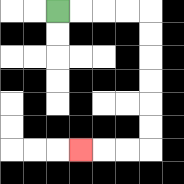{'start': '[2, 0]', 'end': '[3, 6]', 'path_directions': 'R,R,R,R,D,D,D,D,D,D,L,L,L', 'path_coordinates': '[[2, 0], [3, 0], [4, 0], [5, 0], [6, 0], [6, 1], [6, 2], [6, 3], [6, 4], [6, 5], [6, 6], [5, 6], [4, 6], [3, 6]]'}